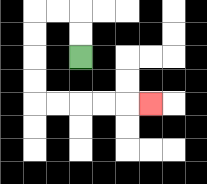{'start': '[3, 2]', 'end': '[6, 4]', 'path_directions': 'U,U,L,L,D,D,D,D,R,R,R,R,R', 'path_coordinates': '[[3, 2], [3, 1], [3, 0], [2, 0], [1, 0], [1, 1], [1, 2], [1, 3], [1, 4], [2, 4], [3, 4], [4, 4], [5, 4], [6, 4]]'}